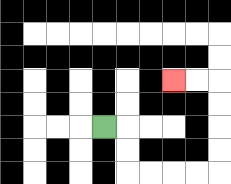{'start': '[4, 5]', 'end': '[7, 3]', 'path_directions': 'R,D,D,R,R,R,R,U,U,U,U,L,L', 'path_coordinates': '[[4, 5], [5, 5], [5, 6], [5, 7], [6, 7], [7, 7], [8, 7], [9, 7], [9, 6], [9, 5], [9, 4], [9, 3], [8, 3], [7, 3]]'}